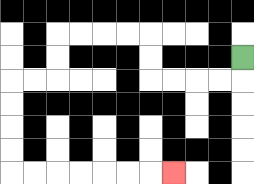{'start': '[10, 2]', 'end': '[7, 7]', 'path_directions': 'D,L,L,L,L,U,U,L,L,L,L,D,D,L,L,D,D,D,D,R,R,R,R,R,R,R', 'path_coordinates': '[[10, 2], [10, 3], [9, 3], [8, 3], [7, 3], [6, 3], [6, 2], [6, 1], [5, 1], [4, 1], [3, 1], [2, 1], [2, 2], [2, 3], [1, 3], [0, 3], [0, 4], [0, 5], [0, 6], [0, 7], [1, 7], [2, 7], [3, 7], [4, 7], [5, 7], [6, 7], [7, 7]]'}